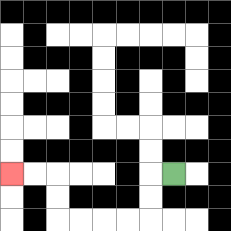{'start': '[7, 7]', 'end': '[0, 7]', 'path_directions': 'L,D,D,L,L,L,L,U,U,L,L', 'path_coordinates': '[[7, 7], [6, 7], [6, 8], [6, 9], [5, 9], [4, 9], [3, 9], [2, 9], [2, 8], [2, 7], [1, 7], [0, 7]]'}